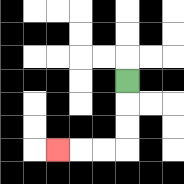{'start': '[5, 3]', 'end': '[2, 6]', 'path_directions': 'D,D,D,L,L,L', 'path_coordinates': '[[5, 3], [5, 4], [5, 5], [5, 6], [4, 6], [3, 6], [2, 6]]'}